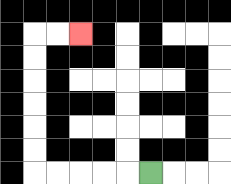{'start': '[6, 7]', 'end': '[3, 1]', 'path_directions': 'L,L,L,L,L,U,U,U,U,U,U,R,R', 'path_coordinates': '[[6, 7], [5, 7], [4, 7], [3, 7], [2, 7], [1, 7], [1, 6], [1, 5], [1, 4], [1, 3], [1, 2], [1, 1], [2, 1], [3, 1]]'}